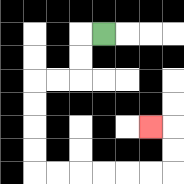{'start': '[4, 1]', 'end': '[6, 5]', 'path_directions': 'L,D,D,L,L,D,D,D,D,R,R,R,R,R,R,U,U,L', 'path_coordinates': '[[4, 1], [3, 1], [3, 2], [3, 3], [2, 3], [1, 3], [1, 4], [1, 5], [1, 6], [1, 7], [2, 7], [3, 7], [4, 7], [5, 7], [6, 7], [7, 7], [7, 6], [7, 5], [6, 5]]'}